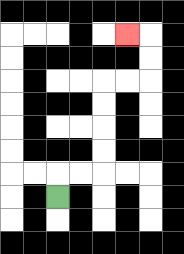{'start': '[2, 8]', 'end': '[5, 1]', 'path_directions': 'U,R,R,U,U,U,U,R,R,U,U,L', 'path_coordinates': '[[2, 8], [2, 7], [3, 7], [4, 7], [4, 6], [4, 5], [4, 4], [4, 3], [5, 3], [6, 3], [6, 2], [6, 1], [5, 1]]'}